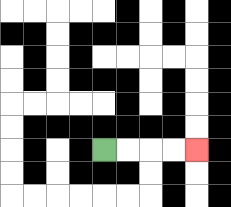{'start': '[4, 6]', 'end': '[8, 6]', 'path_directions': 'R,R,R,R', 'path_coordinates': '[[4, 6], [5, 6], [6, 6], [7, 6], [8, 6]]'}